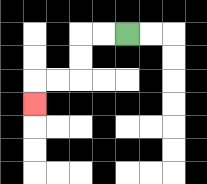{'start': '[5, 1]', 'end': '[1, 4]', 'path_directions': 'L,L,D,D,L,L,D', 'path_coordinates': '[[5, 1], [4, 1], [3, 1], [3, 2], [3, 3], [2, 3], [1, 3], [1, 4]]'}